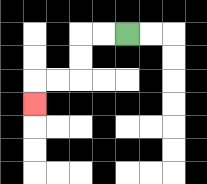{'start': '[5, 1]', 'end': '[1, 4]', 'path_directions': 'L,L,D,D,L,L,D', 'path_coordinates': '[[5, 1], [4, 1], [3, 1], [3, 2], [3, 3], [2, 3], [1, 3], [1, 4]]'}